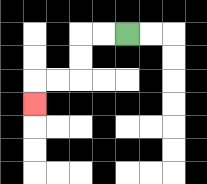{'start': '[5, 1]', 'end': '[1, 4]', 'path_directions': 'L,L,D,D,L,L,D', 'path_coordinates': '[[5, 1], [4, 1], [3, 1], [3, 2], [3, 3], [2, 3], [1, 3], [1, 4]]'}